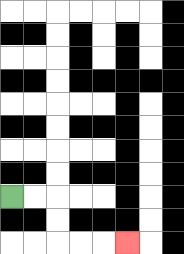{'start': '[0, 8]', 'end': '[5, 10]', 'path_directions': 'R,R,D,D,R,R,R', 'path_coordinates': '[[0, 8], [1, 8], [2, 8], [2, 9], [2, 10], [3, 10], [4, 10], [5, 10]]'}